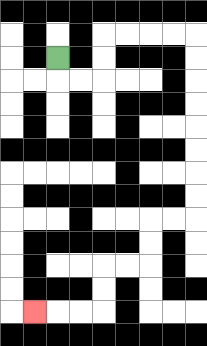{'start': '[2, 2]', 'end': '[1, 13]', 'path_directions': 'D,R,R,U,U,R,R,R,R,D,D,D,D,D,D,D,D,L,L,D,D,L,L,D,D,L,L,L', 'path_coordinates': '[[2, 2], [2, 3], [3, 3], [4, 3], [4, 2], [4, 1], [5, 1], [6, 1], [7, 1], [8, 1], [8, 2], [8, 3], [8, 4], [8, 5], [8, 6], [8, 7], [8, 8], [8, 9], [7, 9], [6, 9], [6, 10], [6, 11], [5, 11], [4, 11], [4, 12], [4, 13], [3, 13], [2, 13], [1, 13]]'}